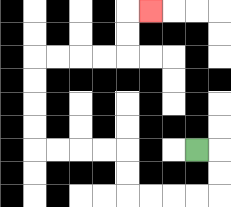{'start': '[8, 6]', 'end': '[6, 0]', 'path_directions': 'R,D,D,L,L,L,L,U,U,L,L,L,L,U,U,U,U,R,R,R,R,U,U,R', 'path_coordinates': '[[8, 6], [9, 6], [9, 7], [9, 8], [8, 8], [7, 8], [6, 8], [5, 8], [5, 7], [5, 6], [4, 6], [3, 6], [2, 6], [1, 6], [1, 5], [1, 4], [1, 3], [1, 2], [2, 2], [3, 2], [4, 2], [5, 2], [5, 1], [5, 0], [6, 0]]'}